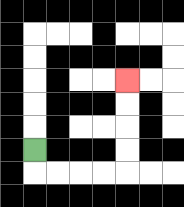{'start': '[1, 6]', 'end': '[5, 3]', 'path_directions': 'D,R,R,R,R,U,U,U,U', 'path_coordinates': '[[1, 6], [1, 7], [2, 7], [3, 7], [4, 7], [5, 7], [5, 6], [5, 5], [5, 4], [5, 3]]'}